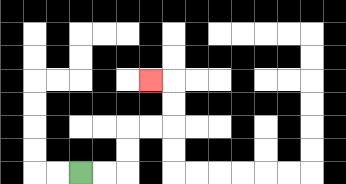{'start': '[3, 7]', 'end': '[6, 3]', 'path_directions': 'R,R,U,U,R,R,U,U,L', 'path_coordinates': '[[3, 7], [4, 7], [5, 7], [5, 6], [5, 5], [6, 5], [7, 5], [7, 4], [7, 3], [6, 3]]'}